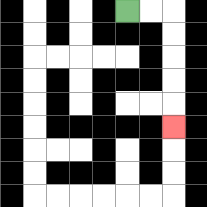{'start': '[5, 0]', 'end': '[7, 5]', 'path_directions': 'R,R,D,D,D,D,D', 'path_coordinates': '[[5, 0], [6, 0], [7, 0], [7, 1], [7, 2], [7, 3], [7, 4], [7, 5]]'}